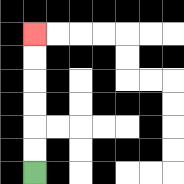{'start': '[1, 7]', 'end': '[1, 1]', 'path_directions': 'U,U,U,U,U,U', 'path_coordinates': '[[1, 7], [1, 6], [1, 5], [1, 4], [1, 3], [1, 2], [1, 1]]'}